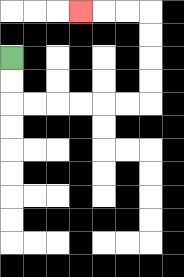{'start': '[0, 2]', 'end': '[3, 0]', 'path_directions': 'D,D,R,R,R,R,R,R,U,U,U,U,L,L,L', 'path_coordinates': '[[0, 2], [0, 3], [0, 4], [1, 4], [2, 4], [3, 4], [4, 4], [5, 4], [6, 4], [6, 3], [6, 2], [6, 1], [6, 0], [5, 0], [4, 0], [3, 0]]'}